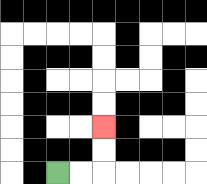{'start': '[2, 7]', 'end': '[4, 5]', 'path_directions': 'R,R,U,U', 'path_coordinates': '[[2, 7], [3, 7], [4, 7], [4, 6], [4, 5]]'}